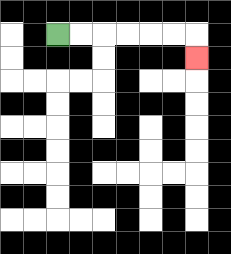{'start': '[2, 1]', 'end': '[8, 2]', 'path_directions': 'R,R,R,R,R,R,D', 'path_coordinates': '[[2, 1], [3, 1], [4, 1], [5, 1], [6, 1], [7, 1], [8, 1], [8, 2]]'}